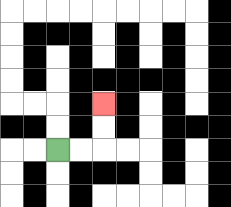{'start': '[2, 6]', 'end': '[4, 4]', 'path_directions': 'R,R,U,U', 'path_coordinates': '[[2, 6], [3, 6], [4, 6], [4, 5], [4, 4]]'}